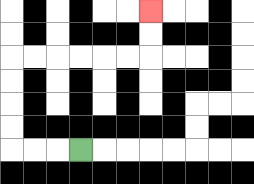{'start': '[3, 6]', 'end': '[6, 0]', 'path_directions': 'L,L,L,U,U,U,U,R,R,R,R,R,R,U,U', 'path_coordinates': '[[3, 6], [2, 6], [1, 6], [0, 6], [0, 5], [0, 4], [0, 3], [0, 2], [1, 2], [2, 2], [3, 2], [4, 2], [5, 2], [6, 2], [6, 1], [6, 0]]'}